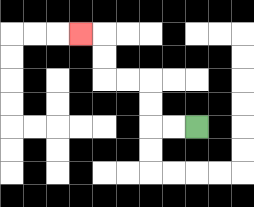{'start': '[8, 5]', 'end': '[3, 1]', 'path_directions': 'L,L,U,U,L,L,U,U,L', 'path_coordinates': '[[8, 5], [7, 5], [6, 5], [6, 4], [6, 3], [5, 3], [4, 3], [4, 2], [4, 1], [3, 1]]'}